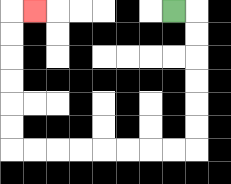{'start': '[7, 0]', 'end': '[1, 0]', 'path_directions': 'R,D,D,D,D,D,D,L,L,L,L,L,L,L,L,U,U,U,U,U,U,R', 'path_coordinates': '[[7, 0], [8, 0], [8, 1], [8, 2], [8, 3], [8, 4], [8, 5], [8, 6], [7, 6], [6, 6], [5, 6], [4, 6], [3, 6], [2, 6], [1, 6], [0, 6], [0, 5], [0, 4], [0, 3], [0, 2], [0, 1], [0, 0], [1, 0]]'}